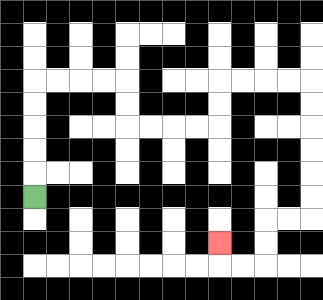{'start': '[1, 8]', 'end': '[9, 10]', 'path_directions': 'U,U,U,U,U,R,R,R,R,D,D,R,R,R,R,U,U,R,R,R,R,D,D,D,D,D,D,L,L,D,D,L,L,U', 'path_coordinates': '[[1, 8], [1, 7], [1, 6], [1, 5], [1, 4], [1, 3], [2, 3], [3, 3], [4, 3], [5, 3], [5, 4], [5, 5], [6, 5], [7, 5], [8, 5], [9, 5], [9, 4], [9, 3], [10, 3], [11, 3], [12, 3], [13, 3], [13, 4], [13, 5], [13, 6], [13, 7], [13, 8], [13, 9], [12, 9], [11, 9], [11, 10], [11, 11], [10, 11], [9, 11], [9, 10]]'}